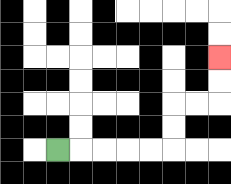{'start': '[2, 6]', 'end': '[9, 2]', 'path_directions': 'R,R,R,R,R,U,U,R,R,U,U', 'path_coordinates': '[[2, 6], [3, 6], [4, 6], [5, 6], [6, 6], [7, 6], [7, 5], [7, 4], [8, 4], [9, 4], [9, 3], [9, 2]]'}